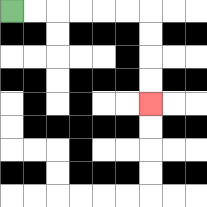{'start': '[0, 0]', 'end': '[6, 4]', 'path_directions': 'R,R,R,R,R,R,D,D,D,D', 'path_coordinates': '[[0, 0], [1, 0], [2, 0], [3, 0], [4, 0], [5, 0], [6, 0], [6, 1], [6, 2], [6, 3], [6, 4]]'}